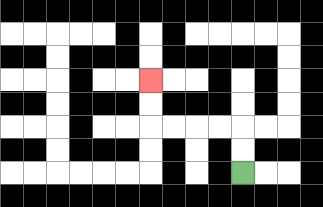{'start': '[10, 7]', 'end': '[6, 3]', 'path_directions': 'U,U,L,L,L,L,U,U', 'path_coordinates': '[[10, 7], [10, 6], [10, 5], [9, 5], [8, 5], [7, 5], [6, 5], [6, 4], [6, 3]]'}